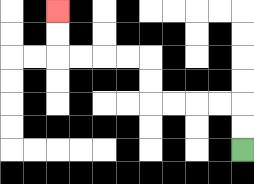{'start': '[10, 6]', 'end': '[2, 0]', 'path_directions': 'U,U,L,L,L,L,U,U,L,L,L,L,U,U', 'path_coordinates': '[[10, 6], [10, 5], [10, 4], [9, 4], [8, 4], [7, 4], [6, 4], [6, 3], [6, 2], [5, 2], [4, 2], [3, 2], [2, 2], [2, 1], [2, 0]]'}